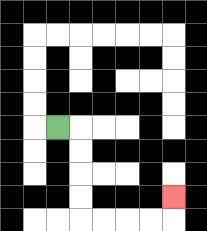{'start': '[2, 5]', 'end': '[7, 8]', 'path_directions': 'R,D,D,D,D,R,R,R,R,U', 'path_coordinates': '[[2, 5], [3, 5], [3, 6], [3, 7], [3, 8], [3, 9], [4, 9], [5, 9], [6, 9], [7, 9], [7, 8]]'}